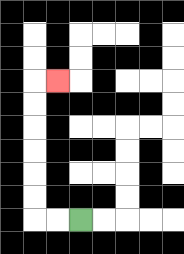{'start': '[3, 9]', 'end': '[2, 3]', 'path_directions': 'L,L,U,U,U,U,U,U,R', 'path_coordinates': '[[3, 9], [2, 9], [1, 9], [1, 8], [1, 7], [1, 6], [1, 5], [1, 4], [1, 3], [2, 3]]'}